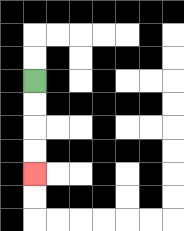{'start': '[1, 3]', 'end': '[1, 7]', 'path_directions': 'D,D,D,D', 'path_coordinates': '[[1, 3], [1, 4], [1, 5], [1, 6], [1, 7]]'}